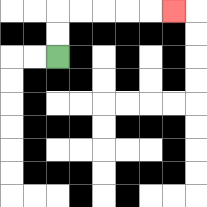{'start': '[2, 2]', 'end': '[7, 0]', 'path_directions': 'U,U,R,R,R,R,R', 'path_coordinates': '[[2, 2], [2, 1], [2, 0], [3, 0], [4, 0], [5, 0], [6, 0], [7, 0]]'}